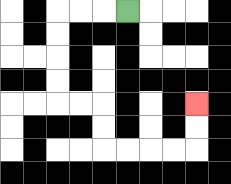{'start': '[5, 0]', 'end': '[8, 4]', 'path_directions': 'L,L,L,D,D,D,D,R,R,D,D,R,R,R,R,U,U', 'path_coordinates': '[[5, 0], [4, 0], [3, 0], [2, 0], [2, 1], [2, 2], [2, 3], [2, 4], [3, 4], [4, 4], [4, 5], [4, 6], [5, 6], [6, 6], [7, 6], [8, 6], [8, 5], [8, 4]]'}